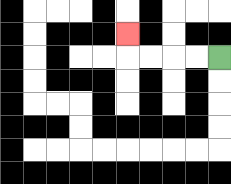{'start': '[9, 2]', 'end': '[5, 1]', 'path_directions': 'L,L,L,L,U', 'path_coordinates': '[[9, 2], [8, 2], [7, 2], [6, 2], [5, 2], [5, 1]]'}